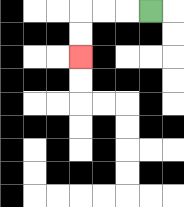{'start': '[6, 0]', 'end': '[3, 2]', 'path_directions': 'L,L,L,D,D', 'path_coordinates': '[[6, 0], [5, 0], [4, 0], [3, 0], [3, 1], [3, 2]]'}